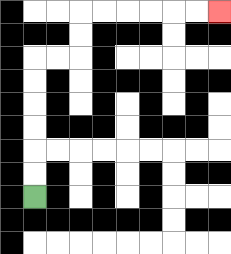{'start': '[1, 8]', 'end': '[9, 0]', 'path_directions': 'U,U,U,U,U,U,R,R,U,U,R,R,R,R,R,R', 'path_coordinates': '[[1, 8], [1, 7], [1, 6], [1, 5], [1, 4], [1, 3], [1, 2], [2, 2], [3, 2], [3, 1], [3, 0], [4, 0], [5, 0], [6, 0], [7, 0], [8, 0], [9, 0]]'}